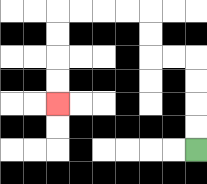{'start': '[8, 6]', 'end': '[2, 4]', 'path_directions': 'U,U,U,U,L,L,U,U,L,L,L,L,D,D,D,D', 'path_coordinates': '[[8, 6], [8, 5], [8, 4], [8, 3], [8, 2], [7, 2], [6, 2], [6, 1], [6, 0], [5, 0], [4, 0], [3, 0], [2, 0], [2, 1], [2, 2], [2, 3], [2, 4]]'}